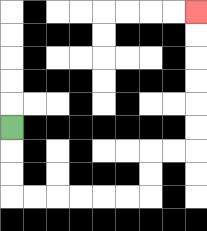{'start': '[0, 5]', 'end': '[8, 0]', 'path_directions': 'D,D,D,R,R,R,R,R,R,U,U,R,R,U,U,U,U,U,U', 'path_coordinates': '[[0, 5], [0, 6], [0, 7], [0, 8], [1, 8], [2, 8], [3, 8], [4, 8], [5, 8], [6, 8], [6, 7], [6, 6], [7, 6], [8, 6], [8, 5], [8, 4], [8, 3], [8, 2], [8, 1], [8, 0]]'}